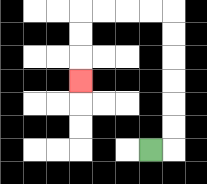{'start': '[6, 6]', 'end': '[3, 3]', 'path_directions': 'R,U,U,U,U,U,U,L,L,L,L,D,D,D', 'path_coordinates': '[[6, 6], [7, 6], [7, 5], [7, 4], [7, 3], [7, 2], [7, 1], [7, 0], [6, 0], [5, 0], [4, 0], [3, 0], [3, 1], [3, 2], [3, 3]]'}